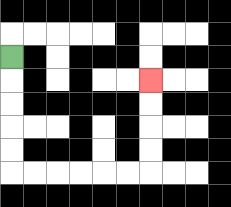{'start': '[0, 2]', 'end': '[6, 3]', 'path_directions': 'D,D,D,D,D,R,R,R,R,R,R,U,U,U,U', 'path_coordinates': '[[0, 2], [0, 3], [0, 4], [0, 5], [0, 6], [0, 7], [1, 7], [2, 7], [3, 7], [4, 7], [5, 7], [6, 7], [6, 6], [6, 5], [6, 4], [6, 3]]'}